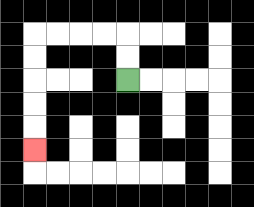{'start': '[5, 3]', 'end': '[1, 6]', 'path_directions': 'U,U,L,L,L,L,D,D,D,D,D', 'path_coordinates': '[[5, 3], [5, 2], [5, 1], [4, 1], [3, 1], [2, 1], [1, 1], [1, 2], [1, 3], [1, 4], [1, 5], [1, 6]]'}